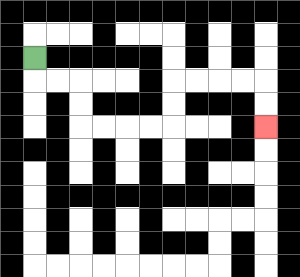{'start': '[1, 2]', 'end': '[11, 5]', 'path_directions': 'D,R,R,D,D,R,R,R,R,U,U,R,R,R,R,D,D', 'path_coordinates': '[[1, 2], [1, 3], [2, 3], [3, 3], [3, 4], [3, 5], [4, 5], [5, 5], [6, 5], [7, 5], [7, 4], [7, 3], [8, 3], [9, 3], [10, 3], [11, 3], [11, 4], [11, 5]]'}